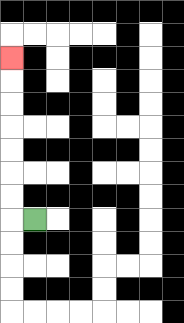{'start': '[1, 9]', 'end': '[0, 2]', 'path_directions': 'L,U,U,U,U,U,U,U', 'path_coordinates': '[[1, 9], [0, 9], [0, 8], [0, 7], [0, 6], [0, 5], [0, 4], [0, 3], [0, 2]]'}